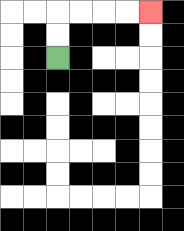{'start': '[2, 2]', 'end': '[6, 0]', 'path_directions': 'U,U,R,R,R,R', 'path_coordinates': '[[2, 2], [2, 1], [2, 0], [3, 0], [4, 0], [5, 0], [6, 0]]'}